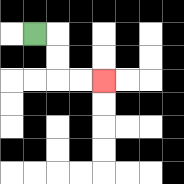{'start': '[1, 1]', 'end': '[4, 3]', 'path_directions': 'R,D,D,R,R', 'path_coordinates': '[[1, 1], [2, 1], [2, 2], [2, 3], [3, 3], [4, 3]]'}